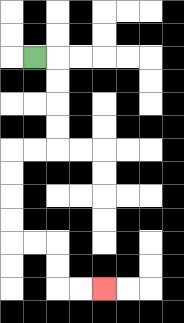{'start': '[1, 2]', 'end': '[4, 12]', 'path_directions': 'R,D,D,D,D,L,L,D,D,D,D,R,R,D,D,R,R', 'path_coordinates': '[[1, 2], [2, 2], [2, 3], [2, 4], [2, 5], [2, 6], [1, 6], [0, 6], [0, 7], [0, 8], [0, 9], [0, 10], [1, 10], [2, 10], [2, 11], [2, 12], [3, 12], [4, 12]]'}